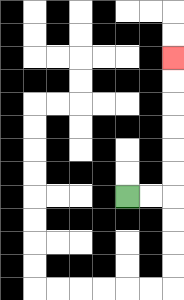{'start': '[5, 8]', 'end': '[7, 2]', 'path_directions': 'R,R,U,U,U,U,U,U', 'path_coordinates': '[[5, 8], [6, 8], [7, 8], [7, 7], [7, 6], [7, 5], [7, 4], [7, 3], [7, 2]]'}